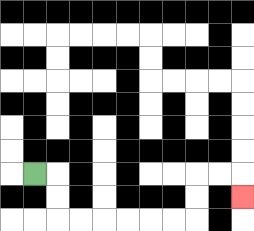{'start': '[1, 7]', 'end': '[10, 8]', 'path_directions': 'R,D,D,R,R,R,R,R,R,U,U,R,R,D', 'path_coordinates': '[[1, 7], [2, 7], [2, 8], [2, 9], [3, 9], [4, 9], [5, 9], [6, 9], [7, 9], [8, 9], [8, 8], [8, 7], [9, 7], [10, 7], [10, 8]]'}